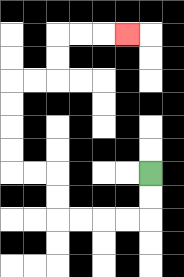{'start': '[6, 7]', 'end': '[5, 1]', 'path_directions': 'D,D,L,L,L,L,U,U,L,L,U,U,U,U,R,R,U,U,R,R,R', 'path_coordinates': '[[6, 7], [6, 8], [6, 9], [5, 9], [4, 9], [3, 9], [2, 9], [2, 8], [2, 7], [1, 7], [0, 7], [0, 6], [0, 5], [0, 4], [0, 3], [1, 3], [2, 3], [2, 2], [2, 1], [3, 1], [4, 1], [5, 1]]'}